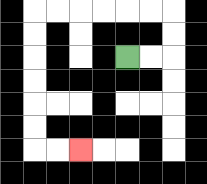{'start': '[5, 2]', 'end': '[3, 6]', 'path_directions': 'R,R,U,U,L,L,L,L,L,L,D,D,D,D,D,D,R,R', 'path_coordinates': '[[5, 2], [6, 2], [7, 2], [7, 1], [7, 0], [6, 0], [5, 0], [4, 0], [3, 0], [2, 0], [1, 0], [1, 1], [1, 2], [1, 3], [1, 4], [1, 5], [1, 6], [2, 6], [3, 6]]'}